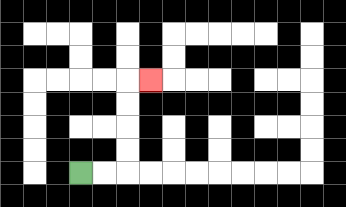{'start': '[3, 7]', 'end': '[6, 3]', 'path_directions': 'R,R,U,U,U,U,R', 'path_coordinates': '[[3, 7], [4, 7], [5, 7], [5, 6], [5, 5], [5, 4], [5, 3], [6, 3]]'}